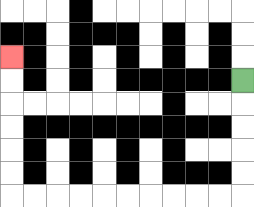{'start': '[10, 3]', 'end': '[0, 2]', 'path_directions': 'D,D,D,D,D,L,L,L,L,L,L,L,L,L,L,U,U,U,U,U,U', 'path_coordinates': '[[10, 3], [10, 4], [10, 5], [10, 6], [10, 7], [10, 8], [9, 8], [8, 8], [7, 8], [6, 8], [5, 8], [4, 8], [3, 8], [2, 8], [1, 8], [0, 8], [0, 7], [0, 6], [0, 5], [0, 4], [0, 3], [0, 2]]'}